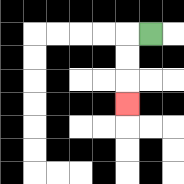{'start': '[6, 1]', 'end': '[5, 4]', 'path_directions': 'L,D,D,D', 'path_coordinates': '[[6, 1], [5, 1], [5, 2], [5, 3], [5, 4]]'}